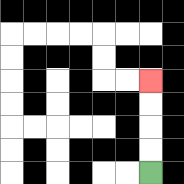{'start': '[6, 7]', 'end': '[6, 3]', 'path_directions': 'U,U,U,U', 'path_coordinates': '[[6, 7], [6, 6], [6, 5], [6, 4], [6, 3]]'}